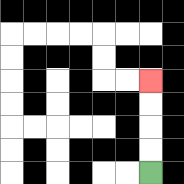{'start': '[6, 7]', 'end': '[6, 3]', 'path_directions': 'U,U,U,U', 'path_coordinates': '[[6, 7], [6, 6], [6, 5], [6, 4], [6, 3]]'}